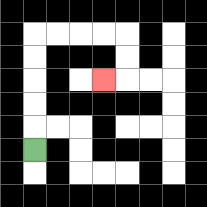{'start': '[1, 6]', 'end': '[4, 3]', 'path_directions': 'U,U,U,U,U,R,R,R,R,D,D,L', 'path_coordinates': '[[1, 6], [1, 5], [1, 4], [1, 3], [1, 2], [1, 1], [2, 1], [3, 1], [4, 1], [5, 1], [5, 2], [5, 3], [4, 3]]'}